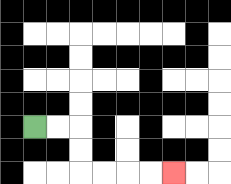{'start': '[1, 5]', 'end': '[7, 7]', 'path_directions': 'R,R,D,D,R,R,R,R', 'path_coordinates': '[[1, 5], [2, 5], [3, 5], [3, 6], [3, 7], [4, 7], [5, 7], [6, 7], [7, 7]]'}